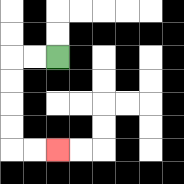{'start': '[2, 2]', 'end': '[2, 6]', 'path_directions': 'L,L,D,D,D,D,R,R', 'path_coordinates': '[[2, 2], [1, 2], [0, 2], [0, 3], [0, 4], [0, 5], [0, 6], [1, 6], [2, 6]]'}